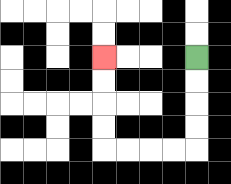{'start': '[8, 2]', 'end': '[4, 2]', 'path_directions': 'D,D,D,D,L,L,L,L,U,U,U,U', 'path_coordinates': '[[8, 2], [8, 3], [8, 4], [8, 5], [8, 6], [7, 6], [6, 6], [5, 6], [4, 6], [4, 5], [4, 4], [4, 3], [4, 2]]'}